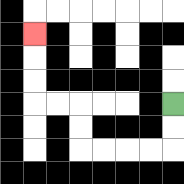{'start': '[7, 4]', 'end': '[1, 1]', 'path_directions': 'D,D,L,L,L,L,U,U,L,L,U,U,U', 'path_coordinates': '[[7, 4], [7, 5], [7, 6], [6, 6], [5, 6], [4, 6], [3, 6], [3, 5], [3, 4], [2, 4], [1, 4], [1, 3], [1, 2], [1, 1]]'}